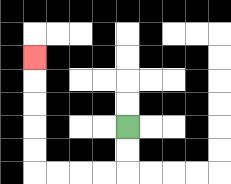{'start': '[5, 5]', 'end': '[1, 2]', 'path_directions': 'D,D,L,L,L,L,U,U,U,U,U', 'path_coordinates': '[[5, 5], [5, 6], [5, 7], [4, 7], [3, 7], [2, 7], [1, 7], [1, 6], [1, 5], [1, 4], [1, 3], [1, 2]]'}